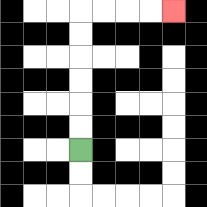{'start': '[3, 6]', 'end': '[7, 0]', 'path_directions': 'U,U,U,U,U,U,R,R,R,R', 'path_coordinates': '[[3, 6], [3, 5], [3, 4], [3, 3], [3, 2], [3, 1], [3, 0], [4, 0], [5, 0], [6, 0], [7, 0]]'}